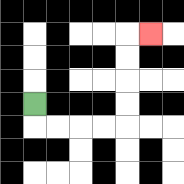{'start': '[1, 4]', 'end': '[6, 1]', 'path_directions': 'D,R,R,R,R,U,U,U,U,R', 'path_coordinates': '[[1, 4], [1, 5], [2, 5], [3, 5], [4, 5], [5, 5], [5, 4], [5, 3], [5, 2], [5, 1], [6, 1]]'}